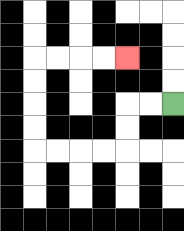{'start': '[7, 4]', 'end': '[5, 2]', 'path_directions': 'L,L,D,D,L,L,L,L,U,U,U,U,R,R,R,R', 'path_coordinates': '[[7, 4], [6, 4], [5, 4], [5, 5], [5, 6], [4, 6], [3, 6], [2, 6], [1, 6], [1, 5], [1, 4], [1, 3], [1, 2], [2, 2], [3, 2], [4, 2], [5, 2]]'}